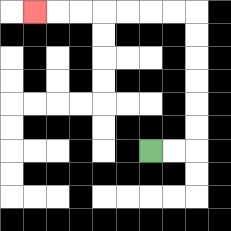{'start': '[6, 6]', 'end': '[1, 0]', 'path_directions': 'R,R,U,U,U,U,U,U,L,L,L,L,L,L,L', 'path_coordinates': '[[6, 6], [7, 6], [8, 6], [8, 5], [8, 4], [8, 3], [8, 2], [8, 1], [8, 0], [7, 0], [6, 0], [5, 0], [4, 0], [3, 0], [2, 0], [1, 0]]'}